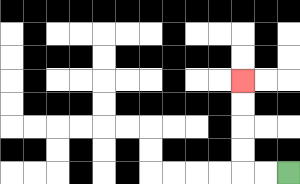{'start': '[12, 7]', 'end': '[10, 3]', 'path_directions': 'L,L,U,U,U,U', 'path_coordinates': '[[12, 7], [11, 7], [10, 7], [10, 6], [10, 5], [10, 4], [10, 3]]'}